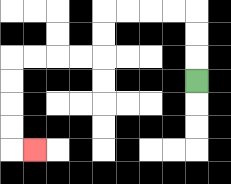{'start': '[8, 3]', 'end': '[1, 6]', 'path_directions': 'U,U,U,L,L,L,L,D,D,L,L,L,L,D,D,D,D,R', 'path_coordinates': '[[8, 3], [8, 2], [8, 1], [8, 0], [7, 0], [6, 0], [5, 0], [4, 0], [4, 1], [4, 2], [3, 2], [2, 2], [1, 2], [0, 2], [0, 3], [0, 4], [0, 5], [0, 6], [1, 6]]'}